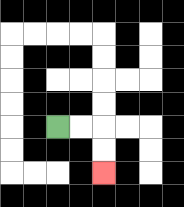{'start': '[2, 5]', 'end': '[4, 7]', 'path_directions': 'R,R,D,D', 'path_coordinates': '[[2, 5], [3, 5], [4, 5], [4, 6], [4, 7]]'}